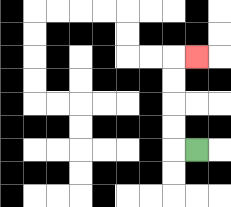{'start': '[8, 6]', 'end': '[8, 2]', 'path_directions': 'L,U,U,U,U,R', 'path_coordinates': '[[8, 6], [7, 6], [7, 5], [7, 4], [7, 3], [7, 2], [8, 2]]'}